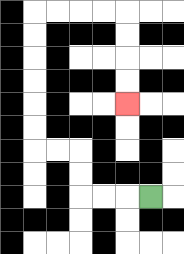{'start': '[6, 8]', 'end': '[5, 4]', 'path_directions': 'L,L,L,U,U,L,L,U,U,U,U,U,U,R,R,R,R,D,D,D,D', 'path_coordinates': '[[6, 8], [5, 8], [4, 8], [3, 8], [3, 7], [3, 6], [2, 6], [1, 6], [1, 5], [1, 4], [1, 3], [1, 2], [1, 1], [1, 0], [2, 0], [3, 0], [4, 0], [5, 0], [5, 1], [5, 2], [5, 3], [5, 4]]'}